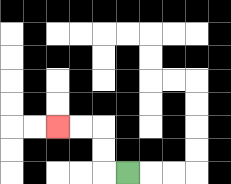{'start': '[5, 7]', 'end': '[2, 5]', 'path_directions': 'L,U,U,L,L', 'path_coordinates': '[[5, 7], [4, 7], [4, 6], [4, 5], [3, 5], [2, 5]]'}